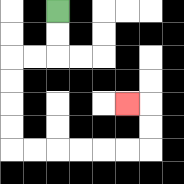{'start': '[2, 0]', 'end': '[5, 4]', 'path_directions': 'D,D,L,L,D,D,D,D,R,R,R,R,R,R,U,U,L', 'path_coordinates': '[[2, 0], [2, 1], [2, 2], [1, 2], [0, 2], [0, 3], [0, 4], [0, 5], [0, 6], [1, 6], [2, 6], [3, 6], [4, 6], [5, 6], [6, 6], [6, 5], [6, 4], [5, 4]]'}